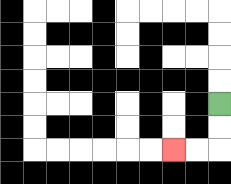{'start': '[9, 4]', 'end': '[7, 6]', 'path_directions': 'D,D,L,L', 'path_coordinates': '[[9, 4], [9, 5], [9, 6], [8, 6], [7, 6]]'}